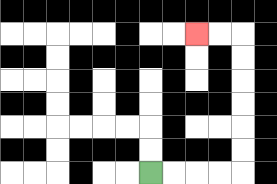{'start': '[6, 7]', 'end': '[8, 1]', 'path_directions': 'R,R,R,R,U,U,U,U,U,U,L,L', 'path_coordinates': '[[6, 7], [7, 7], [8, 7], [9, 7], [10, 7], [10, 6], [10, 5], [10, 4], [10, 3], [10, 2], [10, 1], [9, 1], [8, 1]]'}